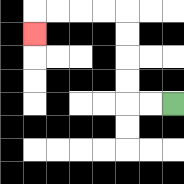{'start': '[7, 4]', 'end': '[1, 1]', 'path_directions': 'L,L,U,U,U,U,L,L,L,L,D', 'path_coordinates': '[[7, 4], [6, 4], [5, 4], [5, 3], [5, 2], [5, 1], [5, 0], [4, 0], [3, 0], [2, 0], [1, 0], [1, 1]]'}